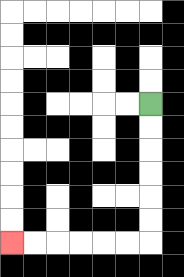{'start': '[6, 4]', 'end': '[0, 10]', 'path_directions': 'D,D,D,D,D,D,L,L,L,L,L,L', 'path_coordinates': '[[6, 4], [6, 5], [6, 6], [6, 7], [6, 8], [6, 9], [6, 10], [5, 10], [4, 10], [3, 10], [2, 10], [1, 10], [0, 10]]'}